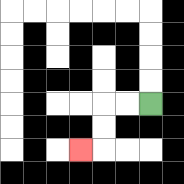{'start': '[6, 4]', 'end': '[3, 6]', 'path_directions': 'L,L,D,D,L', 'path_coordinates': '[[6, 4], [5, 4], [4, 4], [4, 5], [4, 6], [3, 6]]'}